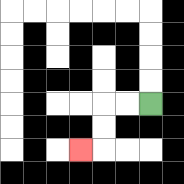{'start': '[6, 4]', 'end': '[3, 6]', 'path_directions': 'L,L,D,D,L', 'path_coordinates': '[[6, 4], [5, 4], [4, 4], [4, 5], [4, 6], [3, 6]]'}